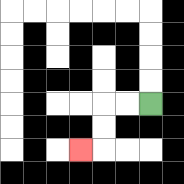{'start': '[6, 4]', 'end': '[3, 6]', 'path_directions': 'L,L,D,D,L', 'path_coordinates': '[[6, 4], [5, 4], [4, 4], [4, 5], [4, 6], [3, 6]]'}